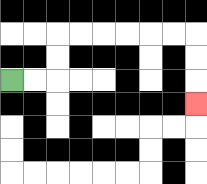{'start': '[0, 3]', 'end': '[8, 4]', 'path_directions': 'R,R,U,U,R,R,R,R,R,R,D,D,D', 'path_coordinates': '[[0, 3], [1, 3], [2, 3], [2, 2], [2, 1], [3, 1], [4, 1], [5, 1], [6, 1], [7, 1], [8, 1], [8, 2], [8, 3], [8, 4]]'}